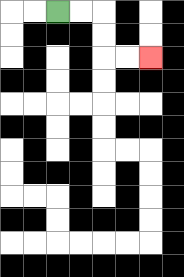{'start': '[2, 0]', 'end': '[6, 2]', 'path_directions': 'R,R,D,D,R,R', 'path_coordinates': '[[2, 0], [3, 0], [4, 0], [4, 1], [4, 2], [5, 2], [6, 2]]'}